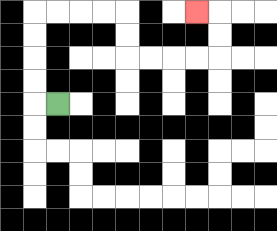{'start': '[2, 4]', 'end': '[8, 0]', 'path_directions': 'L,U,U,U,U,R,R,R,R,D,D,R,R,R,R,U,U,L', 'path_coordinates': '[[2, 4], [1, 4], [1, 3], [1, 2], [1, 1], [1, 0], [2, 0], [3, 0], [4, 0], [5, 0], [5, 1], [5, 2], [6, 2], [7, 2], [8, 2], [9, 2], [9, 1], [9, 0], [8, 0]]'}